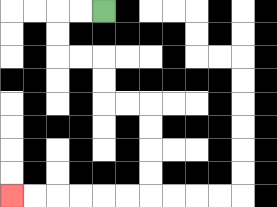{'start': '[4, 0]', 'end': '[0, 8]', 'path_directions': 'L,L,D,D,R,R,D,D,R,R,D,D,D,D,L,L,L,L,L,L', 'path_coordinates': '[[4, 0], [3, 0], [2, 0], [2, 1], [2, 2], [3, 2], [4, 2], [4, 3], [4, 4], [5, 4], [6, 4], [6, 5], [6, 6], [6, 7], [6, 8], [5, 8], [4, 8], [3, 8], [2, 8], [1, 8], [0, 8]]'}